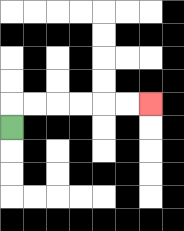{'start': '[0, 5]', 'end': '[6, 4]', 'path_directions': 'U,R,R,R,R,R,R', 'path_coordinates': '[[0, 5], [0, 4], [1, 4], [2, 4], [3, 4], [4, 4], [5, 4], [6, 4]]'}